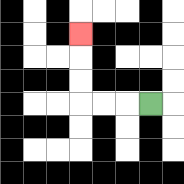{'start': '[6, 4]', 'end': '[3, 1]', 'path_directions': 'L,L,L,U,U,U', 'path_coordinates': '[[6, 4], [5, 4], [4, 4], [3, 4], [3, 3], [3, 2], [3, 1]]'}